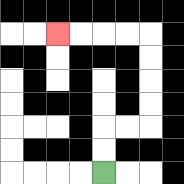{'start': '[4, 7]', 'end': '[2, 1]', 'path_directions': 'U,U,R,R,U,U,U,U,L,L,L,L', 'path_coordinates': '[[4, 7], [4, 6], [4, 5], [5, 5], [6, 5], [6, 4], [6, 3], [6, 2], [6, 1], [5, 1], [4, 1], [3, 1], [2, 1]]'}